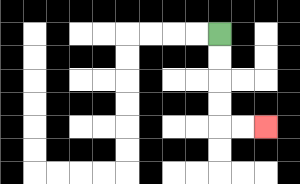{'start': '[9, 1]', 'end': '[11, 5]', 'path_directions': 'D,D,D,D,R,R', 'path_coordinates': '[[9, 1], [9, 2], [9, 3], [9, 4], [9, 5], [10, 5], [11, 5]]'}